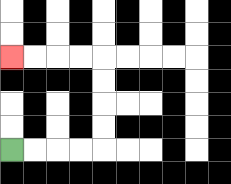{'start': '[0, 6]', 'end': '[0, 2]', 'path_directions': 'R,R,R,R,U,U,U,U,L,L,L,L', 'path_coordinates': '[[0, 6], [1, 6], [2, 6], [3, 6], [4, 6], [4, 5], [4, 4], [4, 3], [4, 2], [3, 2], [2, 2], [1, 2], [0, 2]]'}